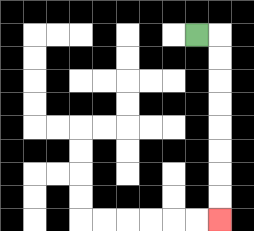{'start': '[8, 1]', 'end': '[9, 9]', 'path_directions': 'R,D,D,D,D,D,D,D,D', 'path_coordinates': '[[8, 1], [9, 1], [9, 2], [9, 3], [9, 4], [9, 5], [9, 6], [9, 7], [9, 8], [9, 9]]'}